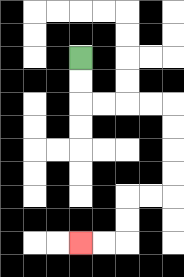{'start': '[3, 2]', 'end': '[3, 10]', 'path_directions': 'D,D,R,R,R,R,D,D,D,D,L,L,D,D,L,L', 'path_coordinates': '[[3, 2], [3, 3], [3, 4], [4, 4], [5, 4], [6, 4], [7, 4], [7, 5], [7, 6], [7, 7], [7, 8], [6, 8], [5, 8], [5, 9], [5, 10], [4, 10], [3, 10]]'}